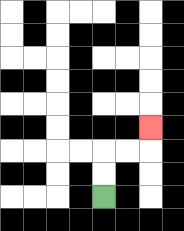{'start': '[4, 8]', 'end': '[6, 5]', 'path_directions': 'U,U,R,R,U', 'path_coordinates': '[[4, 8], [4, 7], [4, 6], [5, 6], [6, 6], [6, 5]]'}